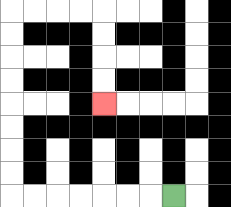{'start': '[7, 8]', 'end': '[4, 4]', 'path_directions': 'L,L,L,L,L,L,L,U,U,U,U,U,U,U,U,R,R,R,R,D,D,D,D', 'path_coordinates': '[[7, 8], [6, 8], [5, 8], [4, 8], [3, 8], [2, 8], [1, 8], [0, 8], [0, 7], [0, 6], [0, 5], [0, 4], [0, 3], [0, 2], [0, 1], [0, 0], [1, 0], [2, 0], [3, 0], [4, 0], [4, 1], [4, 2], [4, 3], [4, 4]]'}